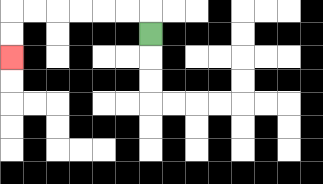{'start': '[6, 1]', 'end': '[0, 2]', 'path_directions': 'U,L,L,L,L,L,L,D,D', 'path_coordinates': '[[6, 1], [6, 0], [5, 0], [4, 0], [3, 0], [2, 0], [1, 0], [0, 0], [0, 1], [0, 2]]'}